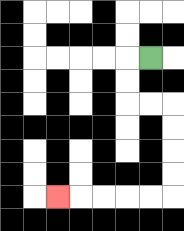{'start': '[6, 2]', 'end': '[2, 8]', 'path_directions': 'L,D,D,R,R,D,D,D,D,L,L,L,L,L', 'path_coordinates': '[[6, 2], [5, 2], [5, 3], [5, 4], [6, 4], [7, 4], [7, 5], [7, 6], [7, 7], [7, 8], [6, 8], [5, 8], [4, 8], [3, 8], [2, 8]]'}